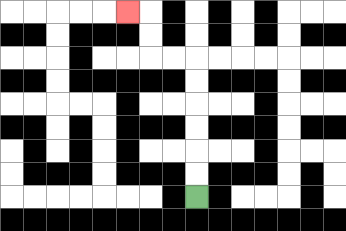{'start': '[8, 8]', 'end': '[5, 0]', 'path_directions': 'U,U,U,U,U,U,L,L,U,U,L', 'path_coordinates': '[[8, 8], [8, 7], [8, 6], [8, 5], [8, 4], [8, 3], [8, 2], [7, 2], [6, 2], [6, 1], [6, 0], [5, 0]]'}